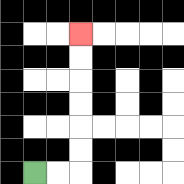{'start': '[1, 7]', 'end': '[3, 1]', 'path_directions': 'R,R,U,U,U,U,U,U', 'path_coordinates': '[[1, 7], [2, 7], [3, 7], [3, 6], [3, 5], [3, 4], [3, 3], [3, 2], [3, 1]]'}